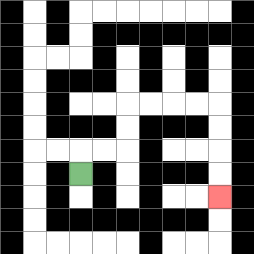{'start': '[3, 7]', 'end': '[9, 8]', 'path_directions': 'U,R,R,U,U,R,R,R,R,D,D,D,D', 'path_coordinates': '[[3, 7], [3, 6], [4, 6], [5, 6], [5, 5], [5, 4], [6, 4], [7, 4], [8, 4], [9, 4], [9, 5], [9, 6], [9, 7], [9, 8]]'}